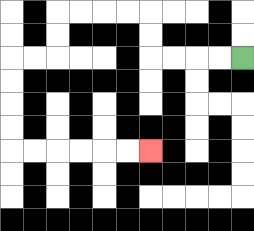{'start': '[10, 2]', 'end': '[6, 6]', 'path_directions': 'L,L,L,L,U,U,L,L,L,L,D,D,L,L,D,D,D,D,R,R,R,R,R,R', 'path_coordinates': '[[10, 2], [9, 2], [8, 2], [7, 2], [6, 2], [6, 1], [6, 0], [5, 0], [4, 0], [3, 0], [2, 0], [2, 1], [2, 2], [1, 2], [0, 2], [0, 3], [0, 4], [0, 5], [0, 6], [1, 6], [2, 6], [3, 6], [4, 6], [5, 6], [6, 6]]'}